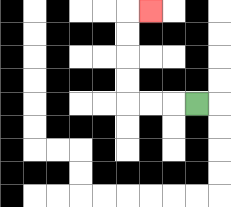{'start': '[8, 4]', 'end': '[6, 0]', 'path_directions': 'L,L,L,U,U,U,U,R', 'path_coordinates': '[[8, 4], [7, 4], [6, 4], [5, 4], [5, 3], [5, 2], [5, 1], [5, 0], [6, 0]]'}